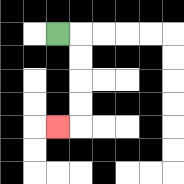{'start': '[2, 1]', 'end': '[2, 5]', 'path_directions': 'R,D,D,D,D,L', 'path_coordinates': '[[2, 1], [3, 1], [3, 2], [3, 3], [3, 4], [3, 5], [2, 5]]'}